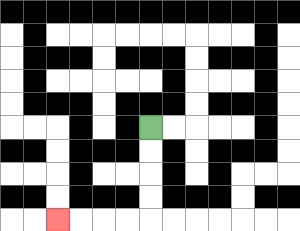{'start': '[6, 5]', 'end': '[2, 9]', 'path_directions': 'D,D,D,D,L,L,L,L', 'path_coordinates': '[[6, 5], [6, 6], [6, 7], [6, 8], [6, 9], [5, 9], [4, 9], [3, 9], [2, 9]]'}